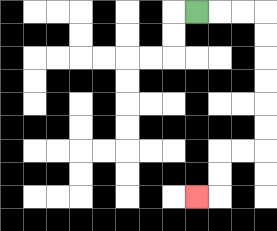{'start': '[8, 0]', 'end': '[8, 8]', 'path_directions': 'R,R,R,D,D,D,D,D,D,L,L,D,D,L', 'path_coordinates': '[[8, 0], [9, 0], [10, 0], [11, 0], [11, 1], [11, 2], [11, 3], [11, 4], [11, 5], [11, 6], [10, 6], [9, 6], [9, 7], [9, 8], [8, 8]]'}